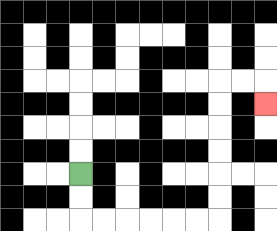{'start': '[3, 7]', 'end': '[11, 4]', 'path_directions': 'D,D,R,R,R,R,R,R,U,U,U,U,U,U,R,R,D', 'path_coordinates': '[[3, 7], [3, 8], [3, 9], [4, 9], [5, 9], [6, 9], [7, 9], [8, 9], [9, 9], [9, 8], [9, 7], [9, 6], [9, 5], [9, 4], [9, 3], [10, 3], [11, 3], [11, 4]]'}